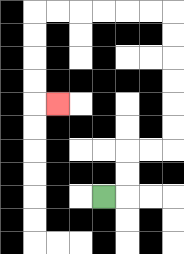{'start': '[4, 8]', 'end': '[2, 4]', 'path_directions': 'R,U,U,R,R,U,U,U,U,U,U,L,L,L,L,L,L,D,D,D,D,R', 'path_coordinates': '[[4, 8], [5, 8], [5, 7], [5, 6], [6, 6], [7, 6], [7, 5], [7, 4], [7, 3], [7, 2], [7, 1], [7, 0], [6, 0], [5, 0], [4, 0], [3, 0], [2, 0], [1, 0], [1, 1], [1, 2], [1, 3], [1, 4], [2, 4]]'}